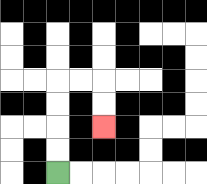{'start': '[2, 7]', 'end': '[4, 5]', 'path_directions': 'U,U,U,U,R,R,D,D', 'path_coordinates': '[[2, 7], [2, 6], [2, 5], [2, 4], [2, 3], [3, 3], [4, 3], [4, 4], [4, 5]]'}